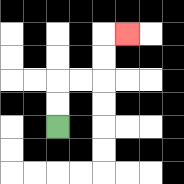{'start': '[2, 5]', 'end': '[5, 1]', 'path_directions': 'U,U,R,R,U,U,R', 'path_coordinates': '[[2, 5], [2, 4], [2, 3], [3, 3], [4, 3], [4, 2], [4, 1], [5, 1]]'}